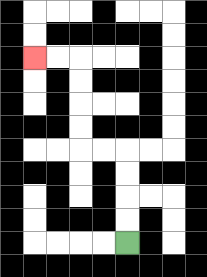{'start': '[5, 10]', 'end': '[1, 2]', 'path_directions': 'U,U,U,U,L,L,U,U,U,U,L,L', 'path_coordinates': '[[5, 10], [5, 9], [5, 8], [5, 7], [5, 6], [4, 6], [3, 6], [3, 5], [3, 4], [3, 3], [3, 2], [2, 2], [1, 2]]'}